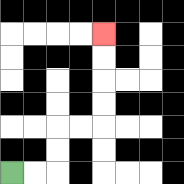{'start': '[0, 7]', 'end': '[4, 1]', 'path_directions': 'R,R,U,U,R,R,U,U,U,U', 'path_coordinates': '[[0, 7], [1, 7], [2, 7], [2, 6], [2, 5], [3, 5], [4, 5], [4, 4], [4, 3], [4, 2], [4, 1]]'}